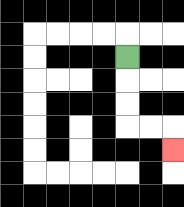{'start': '[5, 2]', 'end': '[7, 6]', 'path_directions': 'D,D,D,R,R,D', 'path_coordinates': '[[5, 2], [5, 3], [5, 4], [5, 5], [6, 5], [7, 5], [7, 6]]'}